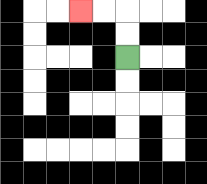{'start': '[5, 2]', 'end': '[3, 0]', 'path_directions': 'U,U,L,L', 'path_coordinates': '[[5, 2], [5, 1], [5, 0], [4, 0], [3, 0]]'}